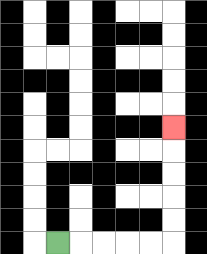{'start': '[2, 10]', 'end': '[7, 5]', 'path_directions': 'R,R,R,R,R,U,U,U,U,U', 'path_coordinates': '[[2, 10], [3, 10], [4, 10], [5, 10], [6, 10], [7, 10], [7, 9], [7, 8], [7, 7], [7, 6], [7, 5]]'}